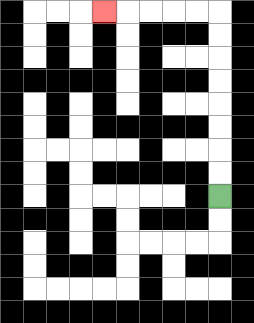{'start': '[9, 8]', 'end': '[4, 0]', 'path_directions': 'U,U,U,U,U,U,U,U,L,L,L,L,L', 'path_coordinates': '[[9, 8], [9, 7], [9, 6], [9, 5], [9, 4], [9, 3], [9, 2], [9, 1], [9, 0], [8, 0], [7, 0], [6, 0], [5, 0], [4, 0]]'}